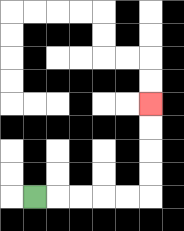{'start': '[1, 8]', 'end': '[6, 4]', 'path_directions': 'R,R,R,R,R,U,U,U,U', 'path_coordinates': '[[1, 8], [2, 8], [3, 8], [4, 8], [5, 8], [6, 8], [6, 7], [6, 6], [6, 5], [6, 4]]'}